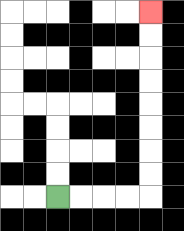{'start': '[2, 8]', 'end': '[6, 0]', 'path_directions': 'R,R,R,R,U,U,U,U,U,U,U,U', 'path_coordinates': '[[2, 8], [3, 8], [4, 8], [5, 8], [6, 8], [6, 7], [6, 6], [6, 5], [6, 4], [6, 3], [6, 2], [6, 1], [6, 0]]'}